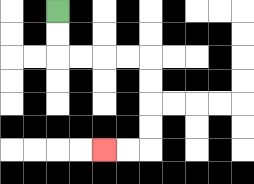{'start': '[2, 0]', 'end': '[4, 6]', 'path_directions': 'D,D,R,R,R,R,D,D,D,D,L,L', 'path_coordinates': '[[2, 0], [2, 1], [2, 2], [3, 2], [4, 2], [5, 2], [6, 2], [6, 3], [6, 4], [6, 5], [6, 6], [5, 6], [4, 6]]'}